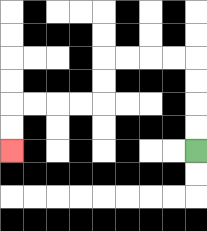{'start': '[8, 6]', 'end': '[0, 6]', 'path_directions': 'U,U,U,U,L,L,L,L,D,D,L,L,L,L,D,D', 'path_coordinates': '[[8, 6], [8, 5], [8, 4], [8, 3], [8, 2], [7, 2], [6, 2], [5, 2], [4, 2], [4, 3], [4, 4], [3, 4], [2, 4], [1, 4], [0, 4], [0, 5], [0, 6]]'}